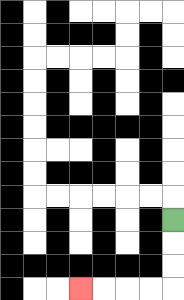{'start': '[7, 9]', 'end': '[3, 12]', 'path_directions': 'D,D,D,L,L,L,L', 'path_coordinates': '[[7, 9], [7, 10], [7, 11], [7, 12], [6, 12], [5, 12], [4, 12], [3, 12]]'}